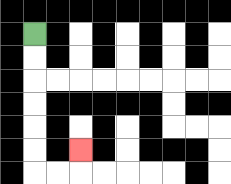{'start': '[1, 1]', 'end': '[3, 6]', 'path_directions': 'D,D,D,D,D,D,R,R,U', 'path_coordinates': '[[1, 1], [1, 2], [1, 3], [1, 4], [1, 5], [1, 6], [1, 7], [2, 7], [3, 7], [3, 6]]'}